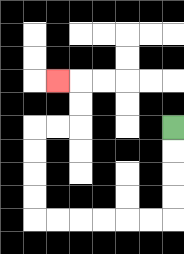{'start': '[7, 5]', 'end': '[2, 3]', 'path_directions': 'D,D,D,D,L,L,L,L,L,L,U,U,U,U,R,R,U,U,L', 'path_coordinates': '[[7, 5], [7, 6], [7, 7], [7, 8], [7, 9], [6, 9], [5, 9], [4, 9], [3, 9], [2, 9], [1, 9], [1, 8], [1, 7], [1, 6], [1, 5], [2, 5], [3, 5], [3, 4], [3, 3], [2, 3]]'}